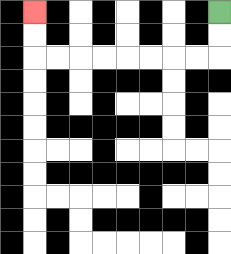{'start': '[9, 0]', 'end': '[1, 0]', 'path_directions': 'D,D,L,L,L,L,L,L,L,L,U,U', 'path_coordinates': '[[9, 0], [9, 1], [9, 2], [8, 2], [7, 2], [6, 2], [5, 2], [4, 2], [3, 2], [2, 2], [1, 2], [1, 1], [1, 0]]'}